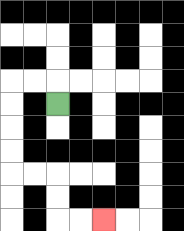{'start': '[2, 4]', 'end': '[4, 9]', 'path_directions': 'U,L,L,D,D,D,D,R,R,D,D,R,R', 'path_coordinates': '[[2, 4], [2, 3], [1, 3], [0, 3], [0, 4], [0, 5], [0, 6], [0, 7], [1, 7], [2, 7], [2, 8], [2, 9], [3, 9], [4, 9]]'}